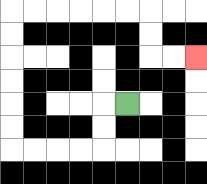{'start': '[5, 4]', 'end': '[8, 2]', 'path_directions': 'L,D,D,L,L,L,L,U,U,U,U,U,U,R,R,R,R,R,R,D,D,R,R', 'path_coordinates': '[[5, 4], [4, 4], [4, 5], [4, 6], [3, 6], [2, 6], [1, 6], [0, 6], [0, 5], [0, 4], [0, 3], [0, 2], [0, 1], [0, 0], [1, 0], [2, 0], [3, 0], [4, 0], [5, 0], [6, 0], [6, 1], [6, 2], [7, 2], [8, 2]]'}